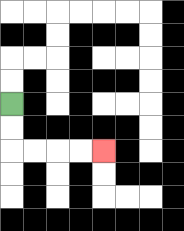{'start': '[0, 4]', 'end': '[4, 6]', 'path_directions': 'D,D,R,R,R,R', 'path_coordinates': '[[0, 4], [0, 5], [0, 6], [1, 6], [2, 6], [3, 6], [4, 6]]'}